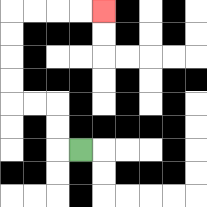{'start': '[3, 6]', 'end': '[4, 0]', 'path_directions': 'L,U,U,L,L,U,U,U,U,R,R,R,R', 'path_coordinates': '[[3, 6], [2, 6], [2, 5], [2, 4], [1, 4], [0, 4], [0, 3], [0, 2], [0, 1], [0, 0], [1, 0], [2, 0], [3, 0], [4, 0]]'}